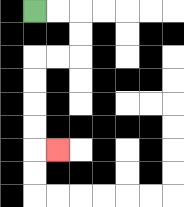{'start': '[1, 0]', 'end': '[2, 6]', 'path_directions': 'R,R,D,D,L,L,D,D,D,D,R', 'path_coordinates': '[[1, 0], [2, 0], [3, 0], [3, 1], [3, 2], [2, 2], [1, 2], [1, 3], [1, 4], [1, 5], [1, 6], [2, 6]]'}